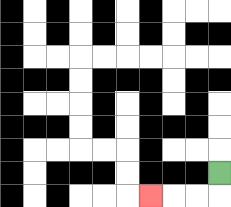{'start': '[9, 7]', 'end': '[6, 8]', 'path_directions': 'D,L,L,L', 'path_coordinates': '[[9, 7], [9, 8], [8, 8], [7, 8], [6, 8]]'}